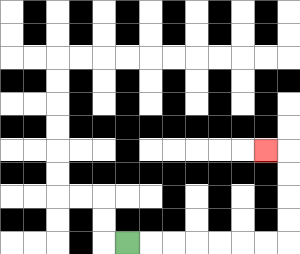{'start': '[5, 10]', 'end': '[11, 6]', 'path_directions': 'R,R,R,R,R,R,R,U,U,U,U,L', 'path_coordinates': '[[5, 10], [6, 10], [7, 10], [8, 10], [9, 10], [10, 10], [11, 10], [12, 10], [12, 9], [12, 8], [12, 7], [12, 6], [11, 6]]'}